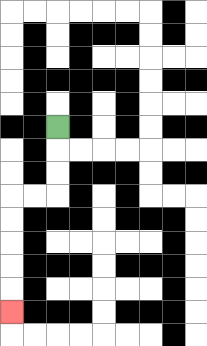{'start': '[2, 5]', 'end': '[0, 13]', 'path_directions': 'D,D,D,L,L,D,D,D,D,D', 'path_coordinates': '[[2, 5], [2, 6], [2, 7], [2, 8], [1, 8], [0, 8], [0, 9], [0, 10], [0, 11], [0, 12], [0, 13]]'}